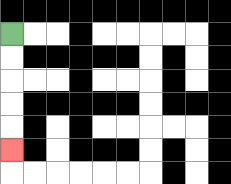{'start': '[0, 1]', 'end': '[0, 6]', 'path_directions': 'D,D,D,D,D', 'path_coordinates': '[[0, 1], [0, 2], [0, 3], [0, 4], [0, 5], [0, 6]]'}